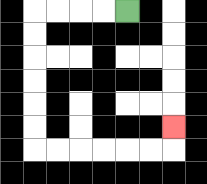{'start': '[5, 0]', 'end': '[7, 5]', 'path_directions': 'L,L,L,L,D,D,D,D,D,D,R,R,R,R,R,R,U', 'path_coordinates': '[[5, 0], [4, 0], [3, 0], [2, 0], [1, 0], [1, 1], [1, 2], [1, 3], [1, 4], [1, 5], [1, 6], [2, 6], [3, 6], [4, 6], [5, 6], [6, 6], [7, 6], [7, 5]]'}